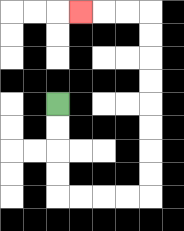{'start': '[2, 4]', 'end': '[3, 0]', 'path_directions': 'D,D,D,D,R,R,R,R,U,U,U,U,U,U,U,U,L,L,L', 'path_coordinates': '[[2, 4], [2, 5], [2, 6], [2, 7], [2, 8], [3, 8], [4, 8], [5, 8], [6, 8], [6, 7], [6, 6], [6, 5], [6, 4], [6, 3], [6, 2], [6, 1], [6, 0], [5, 0], [4, 0], [3, 0]]'}